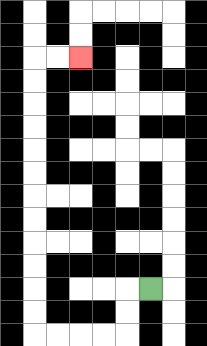{'start': '[6, 12]', 'end': '[3, 2]', 'path_directions': 'L,D,D,L,L,L,L,U,U,U,U,U,U,U,U,U,U,U,U,R,R', 'path_coordinates': '[[6, 12], [5, 12], [5, 13], [5, 14], [4, 14], [3, 14], [2, 14], [1, 14], [1, 13], [1, 12], [1, 11], [1, 10], [1, 9], [1, 8], [1, 7], [1, 6], [1, 5], [1, 4], [1, 3], [1, 2], [2, 2], [3, 2]]'}